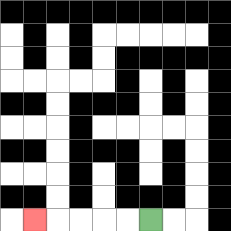{'start': '[6, 9]', 'end': '[1, 9]', 'path_directions': 'L,L,L,L,L', 'path_coordinates': '[[6, 9], [5, 9], [4, 9], [3, 9], [2, 9], [1, 9]]'}